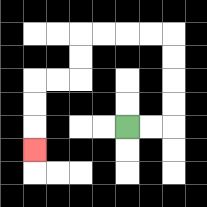{'start': '[5, 5]', 'end': '[1, 6]', 'path_directions': 'R,R,U,U,U,U,L,L,L,L,D,D,L,L,D,D,D', 'path_coordinates': '[[5, 5], [6, 5], [7, 5], [7, 4], [7, 3], [7, 2], [7, 1], [6, 1], [5, 1], [4, 1], [3, 1], [3, 2], [3, 3], [2, 3], [1, 3], [1, 4], [1, 5], [1, 6]]'}